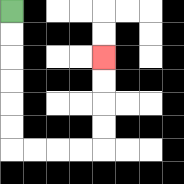{'start': '[0, 0]', 'end': '[4, 2]', 'path_directions': 'D,D,D,D,D,D,R,R,R,R,U,U,U,U', 'path_coordinates': '[[0, 0], [0, 1], [0, 2], [0, 3], [0, 4], [0, 5], [0, 6], [1, 6], [2, 6], [3, 6], [4, 6], [4, 5], [4, 4], [4, 3], [4, 2]]'}